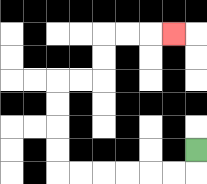{'start': '[8, 6]', 'end': '[7, 1]', 'path_directions': 'D,L,L,L,L,L,L,U,U,U,U,R,R,U,U,R,R,R', 'path_coordinates': '[[8, 6], [8, 7], [7, 7], [6, 7], [5, 7], [4, 7], [3, 7], [2, 7], [2, 6], [2, 5], [2, 4], [2, 3], [3, 3], [4, 3], [4, 2], [4, 1], [5, 1], [6, 1], [7, 1]]'}